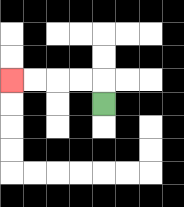{'start': '[4, 4]', 'end': '[0, 3]', 'path_directions': 'U,L,L,L,L', 'path_coordinates': '[[4, 4], [4, 3], [3, 3], [2, 3], [1, 3], [0, 3]]'}